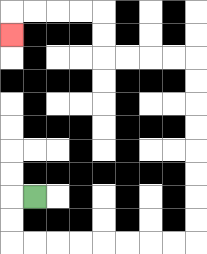{'start': '[1, 8]', 'end': '[0, 1]', 'path_directions': 'L,D,D,R,R,R,R,R,R,R,R,U,U,U,U,U,U,U,U,L,L,L,L,U,U,L,L,L,L,D', 'path_coordinates': '[[1, 8], [0, 8], [0, 9], [0, 10], [1, 10], [2, 10], [3, 10], [4, 10], [5, 10], [6, 10], [7, 10], [8, 10], [8, 9], [8, 8], [8, 7], [8, 6], [8, 5], [8, 4], [8, 3], [8, 2], [7, 2], [6, 2], [5, 2], [4, 2], [4, 1], [4, 0], [3, 0], [2, 0], [1, 0], [0, 0], [0, 1]]'}